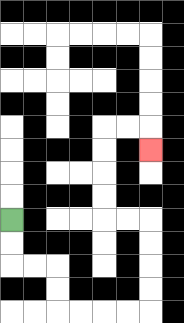{'start': '[0, 9]', 'end': '[6, 6]', 'path_directions': 'D,D,R,R,D,D,R,R,R,R,U,U,U,U,L,L,U,U,U,U,R,R,D', 'path_coordinates': '[[0, 9], [0, 10], [0, 11], [1, 11], [2, 11], [2, 12], [2, 13], [3, 13], [4, 13], [5, 13], [6, 13], [6, 12], [6, 11], [6, 10], [6, 9], [5, 9], [4, 9], [4, 8], [4, 7], [4, 6], [4, 5], [5, 5], [6, 5], [6, 6]]'}